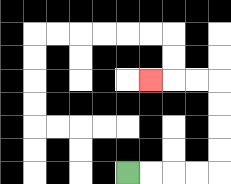{'start': '[5, 7]', 'end': '[6, 3]', 'path_directions': 'R,R,R,R,U,U,U,U,L,L,L', 'path_coordinates': '[[5, 7], [6, 7], [7, 7], [8, 7], [9, 7], [9, 6], [9, 5], [9, 4], [9, 3], [8, 3], [7, 3], [6, 3]]'}